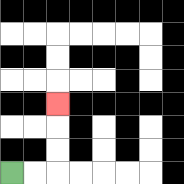{'start': '[0, 7]', 'end': '[2, 4]', 'path_directions': 'R,R,U,U,U', 'path_coordinates': '[[0, 7], [1, 7], [2, 7], [2, 6], [2, 5], [2, 4]]'}